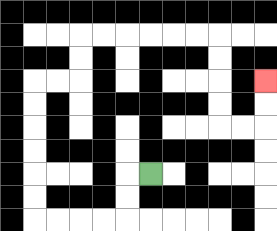{'start': '[6, 7]', 'end': '[11, 3]', 'path_directions': 'L,D,D,L,L,L,L,U,U,U,U,U,U,R,R,U,U,R,R,R,R,R,R,D,D,D,D,R,R,U,U', 'path_coordinates': '[[6, 7], [5, 7], [5, 8], [5, 9], [4, 9], [3, 9], [2, 9], [1, 9], [1, 8], [1, 7], [1, 6], [1, 5], [1, 4], [1, 3], [2, 3], [3, 3], [3, 2], [3, 1], [4, 1], [5, 1], [6, 1], [7, 1], [8, 1], [9, 1], [9, 2], [9, 3], [9, 4], [9, 5], [10, 5], [11, 5], [11, 4], [11, 3]]'}